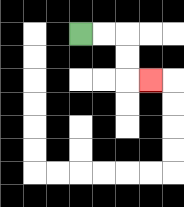{'start': '[3, 1]', 'end': '[6, 3]', 'path_directions': 'R,R,D,D,R', 'path_coordinates': '[[3, 1], [4, 1], [5, 1], [5, 2], [5, 3], [6, 3]]'}